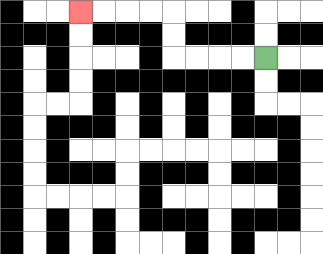{'start': '[11, 2]', 'end': '[3, 0]', 'path_directions': 'L,L,L,L,U,U,L,L,L,L', 'path_coordinates': '[[11, 2], [10, 2], [9, 2], [8, 2], [7, 2], [7, 1], [7, 0], [6, 0], [5, 0], [4, 0], [3, 0]]'}